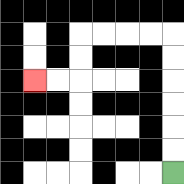{'start': '[7, 7]', 'end': '[1, 3]', 'path_directions': 'U,U,U,U,U,U,L,L,L,L,D,D,L,L', 'path_coordinates': '[[7, 7], [7, 6], [7, 5], [7, 4], [7, 3], [7, 2], [7, 1], [6, 1], [5, 1], [4, 1], [3, 1], [3, 2], [3, 3], [2, 3], [1, 3]]'}